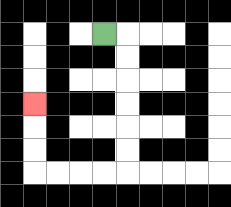{'start': '[4, 1]', 'end': '[1, 4]', 'path_directions': 'R,D,D,D,D,D,D,L,L,L,L,U,U,U', 'path_coordinates': '[[4, 1], [5, 1], [5, 2], [5, 3], [5, 4], [5, 5], [5, 6], [5, 7], [4, 7], [3, 7], [2, 7], [1, 7], [1, 6], [1, 5], [1, 4]]'}